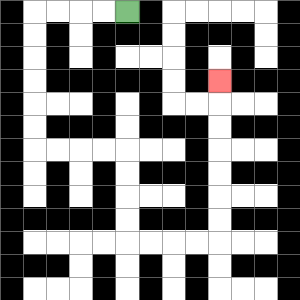{'start': '[5, 0]', 'end': '[9, 3]', 'path_directions': 'L,L,L,L,D,D,D,D,D,D,R,R,R,R,D,D,D,D,R,R,R,R,U,U,U,U,U,U,U', 'path_coordinates': '[[5, 0], [4, 0], [3, 0], [2, 0], [1, 0], [1, 1], [1, 2], [1, 3], [1, 4], [1, 5], [1, 6], [2, 6], [3, 6], [4, 6], [5, 6], [5, 7], [5, 8], [5, 9], [5, 10], [6, 10], [7, 10], [8, 10], [9, 10], [9, 9], [9, 8], [9, 7], [9, 6], [9, 5], [9, 4], [9, 3]]'}